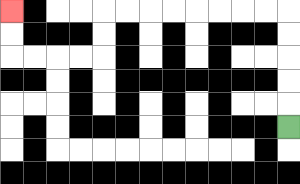{'start': '[12, 5]', 'end': '[0, 0]', 'path_directions': 'U,U,U,U,U,L,L,L,L,L,L,L,L,D,D,L,L,L,L,U,U', 'path_coordinates': '[[12, 5], [12, 4], [12, 3], [12, 2], [12, 1], [12, 0], [11, 0], [10, 0], [9, 0], [8, 0], [7, 0], [6, 0], [5, 0], [4, 0], [4, 1], [4, 2], [3, 2], [2, 2], [1, 2], [0, 2], [0, 1], [0, 0]]'}